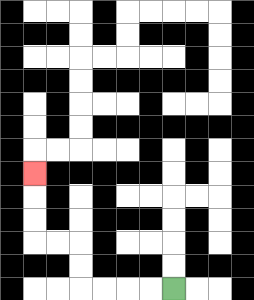{'start': '[7, 12]', 'end': '[1, 7]', 'path_directions': 'L,L,L,L,U,U,L,L,U,U,U', 'path_coordinates': '[[7, 12], [6, 12], [5, 12], [4, 12], [3, 12], [3, 11], [3, 10], [2, 10], [1, 10], [1, 9], [1, 8], [1, 7]]'}